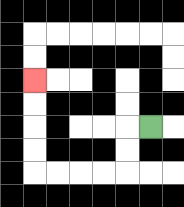{'start': '[6, 5]', 'end': '[1, 3]', 'path_directions': 'L,D,D,L,L,L,L,U,U,U,U', 'path_coordinates': '[[6, 5], [5, 5], [5, 6], [5, 7], [4, 7], [3, 7], [2, 7], [1, 7], [1, 6], [1, 5], [1, 4], [1, 3]]'}